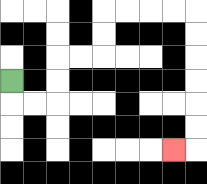{'start': '[0, 3]', 'end': '[7, 6]', 'path_directions': 'D,R,R,U,U,R,R,U,U,R,R,R,R,D,D,D,D,D,D,L', 'path_coordinates': '[[0, 3], [0, 4], [1, 4], [2, 4], [2, 3], [2, 2], [3, 2], [4, 2], [4, 1], [4, 0], [5, 0], [6, 0], [7, 0], [8, 0], [8, 1], [8, 2], [8, 3], [8, 4], [8, 5], [8, 6], [7, 6]]'}